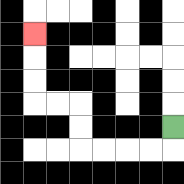{'start': '[7, 5]', 'end': '[1, 1]', 'path_directions': 'D,L,L,L,L,U,U,L,L,U,U,U', 'path_coordinates': '[[7, 5], [7, 6], [6, 6], [5, 6], [4, 6], [3, 6], [3, 5], [3, 4], [2, 4], [1, 4], [1, 3], [1, 2], [1, 1]]'}